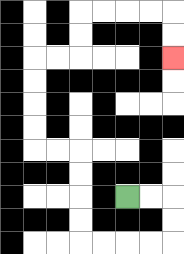{'start': '[5, 8]', 'end': '[7, 2]', 'path_directions': 'R,R,D,D,L,L,L,L,U,U,U,U,L,L,U,U,U,U,R,R,U,U,R,R,R,R,D,D', 'path_coordinates': '[[5, 8], [6, 8], [7, 8], [7, 9], [7, 10], [6, 10], [5, 10], [4, 10], [3, 10], [3, 9], [3, 8], [3, 7], [3, 6], [2, 6], [1, 6], [1, 5], [1, 4], [1, 3], [1, 2], [2, 2], [3, 2], [3, 1], [3, 0], [4, 0], [5, 0], [6, 0], [7, 0], [7, 1], [7, 2]]'}